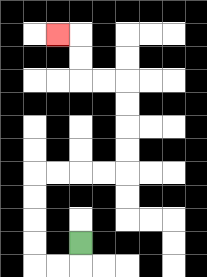{'start': '[3, 10]', 'end': '[2, 1]', 'path_directions': 'D,L,L,U,U,U,U,R,R,R,R,U,U,U,U,L,L,U,U,L', 'path_coordinates': '[[3, 10], [3, 11], [2, 11], [1, 11], [1, 10], [1, 9], [1, 8], [1, 7], [2, 7], [3, 7], [4, 7], [5, 7], [5, 6], [5, 5], [5, 4], [5, 3], [4, 3], [3, 3], [3, 2], [3, 1], [2, 1]]'}